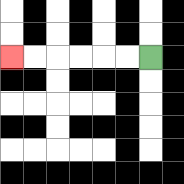{'start': '[6, 2]', 'end': '[0, 2]', 'path_directions': 'L,L,L,L,L,L', 'path_coordinates': '[[6, 2], [5, 2], [4, 2], [3, 2], [2, 2], [1, 2], [0, 2]]'}